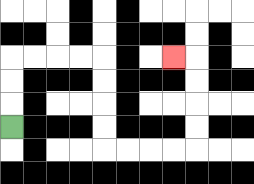{'start': '[0, 5]', 'end': '[7, 2]', 'path_directions': 'U,U,U,R,R,R,R,D,D,D,D,R,R,R,R,U,U,U,U,L', 'path_coordinates': '[[0, 5], [0, 4], [0, 3], [0, 2], [1, 2], [2, 2], [3, 2], [4, 2], [4, 3], [4, 4], [4, 5], [4, 6], [5, 6], [6, 6], [7, 6], [8, 6], [8, 5], [8, 4], [8, 3], [8, 2], [7, 2]]'}